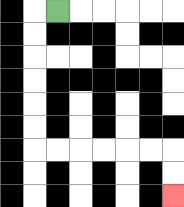{'start': '[2, 0]', 'end': '[7, 8]', 'path_directions': 'L,D,D,D,D,D,D,R,R,R,R,R,R,D,D', 'path_coordinates': '[[2, 0], [1, 0], [1, 1], [1, 2], [1, 3], [1, 4], [1, 5], [1, 6], [2, 6], [3, 6], [4, 6], [5, 6], [6, 6], [7, 6], [7, 7], [7, 8]]'}